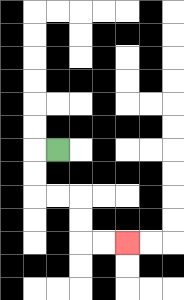{'start': '[2, 6]', 'end': '[5, 10]', 'path_directions': 'L,D,D,R,R,D,D,R,R', 'path_coordinates': '[[2, 6], [1, 6], [1, 7], [1, 8], [2, 8], [3, 8], [3, 9], [3, 10], [4, 10], [5, 10]]'}